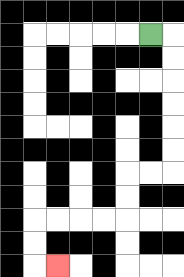{'start': '[6, 1]', 'end': '[2, 11]', 'path_directions': 'R,D,D,D,D,D,D,L,L,D,D,L,L,L,L,D,D,R', 'path_coordinates': '[[6, 1], [7, 1], [7, 2], [7, 3], [7, 4], [7, 5], [7, 6], [7, 7], [6, 7], [5, 7], [5, 8], [5, 9], [4, 9], [3, 9], [2, 9], [1, 9], [1, 10], [1, 11], [2, 11]]'}